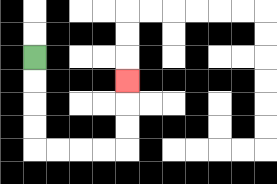{'start': '[1, 2]', 'end': '[5, 3]', 'path_directions': 'D,D,D,D,R,R,R,R,U,U,U', 'path_coordinates': '[[1, 2], [1, 3], [1, 4], [1, 5], [1, 6], [2, 6], [3, 6], [4, 6], [5, 6], [5, 5], [5, 4], [5, 3]]'}